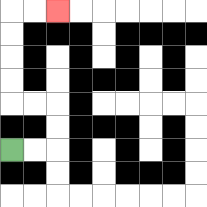{'start': '[0, 6]', 'end': '[2, 0]', 'path_directions': 'R,R,U,U,L,L,U,U,U,U,R,R', 'path_coordinates': '[[0, 6], [1, 6], [2, 6], [2, 5], [2, 4], [1, 4], [0, 4], [0, 3], [0, 2], [0, 1], [0, 0], [1, 0], [2, 0]]'}